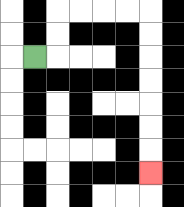{'start': '[1, 2]', 'end': '[6, 7]', 'path_directions': 'R,U,U,R,R,R,R,D,D,D,D,D,D,D', 'path_coordinates': '[[1, 2], [2, 2], [2, 1], [2, 0], [3, 0], [4, 0], [5, 0], [6, 0], [6, 1], [6, 2], [6, 3], [6, 4], [6, 5], [6, 6], [6, 7]]'}